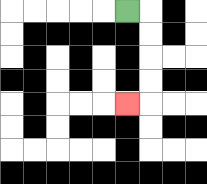{'start': '[5, 0]', 'end': '[5, 4]', 'path_directions': 'R,D,D,D,D,L', 'path_coordinates': '[[5, 0], [6, 0], [6, 1], [6, 2], [6, 3], [6, 4], [5, 4]]'}